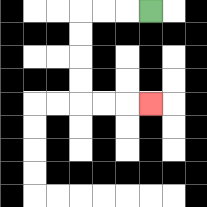{'start': '[6, 0]', 'end': '[6, 4]', 'path_directions': 'L,L,L,D,D,D,D,R,R,R', 'path_coordinates': '[[6, 0], [5, 0], [4, 0], [3, 0], [3, 1], [3, 2], [3, 3], [3, 4], [4, 4], [5, 4], [6, 4]]'}